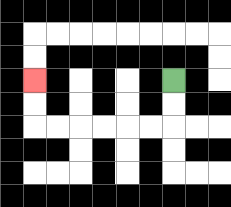{'start': '[7, 3]', 'end': '[1, 3]', 'path_directions': 'D,D,L,L,L,L,L,L,U,U', 'path_coordinates': '[[7, 3], [7, 4], [7, 5], [6, 5], [5, 5], [4, 5], [3, 5], [2, 5], [1, 5], [1, 4], [1, 3]]'}